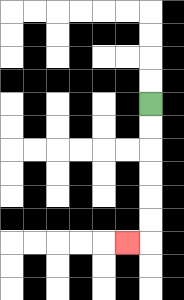{'start': '[6, 4]', 'end': '[5, 10]', 'path_directions': 'D,D,D,D,D,D,L', 'path_coordinates': '[[6, 4], [6, 5], [6, 6], [6, 7], [6, 8], [6, 9], [6, 10], [5, 10]]'}